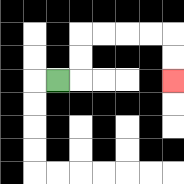{'start': '[2, 3]', 'end': '[7, 3]', 'path_directions': 'R,U,U,R,R,R,R,D,D', 'path_coordinates': '[[2, 3], [3, 3], [3, 2], [3, 1], [4, 1], [5, 1], [6, 1], [7, 1], [7, 2], [7, 3]]'}